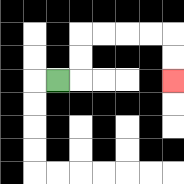{'start': '[2, 3]', 'end': '[7, 3]', 'path_directions': 'R,U,U,R,R,R,R,D,D', 'path_coordinates': '[[2, 3], [3, 3], [3, 2], [3, 1], [4, 1], [5, 1], [6, 1], [7, 1], [7, 2], [7, 3]]'}